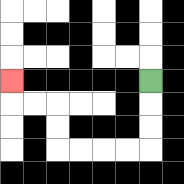{'start': '[6, 3]', 'end': '[0, 3]', 'path_directions': 'D,D,D,L,L,L,L,U,U,L,L,U', 'path_coordinates': '[[6, 3], [6, 4], [6, 5], [6, 6], [5, 6], [4, 6], [3, 6], [2, 6], [2, 5], [2, 4], [1, 4], [0, 4], [0, 3]]'}